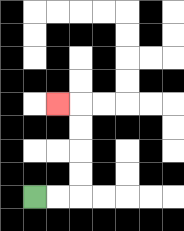{'start': '[1, 8]', 'end': '[2, 4]', 'path_directions': 'R,R,U,U,U,U,L', 'path_coordinates': '[[1, 8], [2, 8], [3, 8], [3, 7], [3, 6], [3, 5], [3, 4], [2, 4]]'}